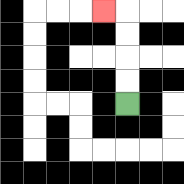{'start': '[5, 4]', 'end': '[4, 0]', 'path_directions': 'U,U,U,U,L', 'path_coordinates': '[[5, 4], [5, 3], [5, 2], [5, 1], [5, 0], [4, 0]]'}